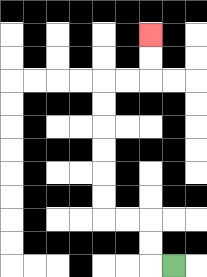{'start': '[7, 11]', 'end': '[6, 1]', 'path_directions': 'L,U,U,L,L,U,U,U,U,U,U,R,R,U,U', 'path_coordinates': '[[7, 11], [6, 11], [6, 10], [6, 9], [5, 9], [4, 9], [4, 8], [4, 7], [4, 6], [4, 5], [4, 4], [4, 3], [5, 3], [6, 3], [6, 2], [6, 1]]'}